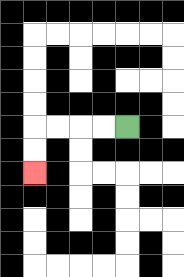{'start': '[5, 5]', 'end': '[1, 7]', 'path_directions': 'L,L,L,L,D,D', 'path_coordinates': '[[5, 5], [4, 5], [3, 5], [2, 5], [1, 5], [1, 6], [1, 7]]'}